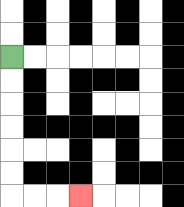{'start': '[0, 2]', 'end': '[3, 8]', 'path_directions': 'D,D,D,D,D,D,R,R,R', 'path_coordinates': '[[0, 2], [0, 3], [0, 4], [0, 5], [0, 6], [0, 7], [0, 8], [1, 8], [2, 8], [3, 8]]'}